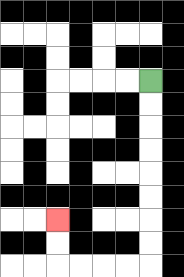{'start': '[6, 3]', 'end': '[2, 9]', 'path_directions': 'D,D,D,D,D,D,D,D,L,L,L,L,U,U', 'path_coordinates': '[[6, 3], [6, 4], [6, 5], [6, 6], [6, 7], [6, 8], [6, 9], [6, 10], [6, 11], [5, 11], [4, 11], [3, 11], [2, 11], [2, 10], [2, 9]]'}